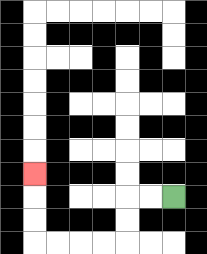{'start': '[7, 8]', 'end': '[1, 7]', 'path_directions': 'L,L,D,D,L,L,L,L,U,U,U', 'path_coordinates': '[[7, 8], [6, 8], [5, 8], [5, 9], [5, 10], [4, 10], [3, 10], [2, 10], [1, 10], [1, 9], [1, 8], [1, 7]]'}